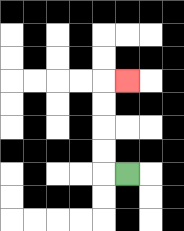{'start': '[5, 7]', 'end': '[5, 3]', 'path_directions': 'L,U,U,U,U,R', 'path_coordinates': '[[5, 7], [4, 7], [4, 6], [4, 5], [4, 4], [4, 3], [5, 3]]'}